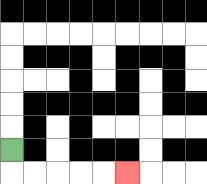{'start': '[0, 6]', 'end': '[5, 7]', 'path_directions': 'D,R,R,R,R,R', 'path_coordinates': '[[0, 6], [0, 7], [1, 7], [2, 7], [3, 7], [4, 7], [5, 7]]'}